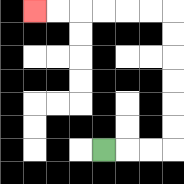{'start': '[4, 6]', 'end': '[1, 0]', 'path_directions': 'R,R,R,U,U,U,U,U,U,L,L,L,L,L,L', 'path_coordinates': '[[4, 6], [5, 6], [6, 6], [7, 6], [7, 5], [7, 4], [7, 3], [7, 2], [7, 1], [7, 0], [6, 0], [5, 0], [4, 0], [3, 0], [2, 0], [1, 0]]'}